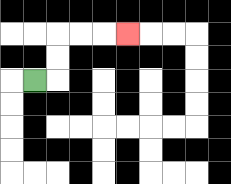{'start': '[1, 3]', 'end': '[5, 1]', 'path_directions': 'R,U,U,R,R,R', 'path_coordinates': '[[1, 3], [2, 3], [2, 2], [2, 1], [3, 1], [4, 1], [5, 1]]'}